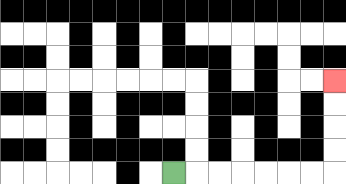{'start': '[7, 7]', 'end': '[14, 3]', 'path_directions': 'R,R,R,R,R,R,R,U,U,U,U', 'path_coordinates': '[[7, 7], [8, 7], [9, 7], [10, 7], [11, 7], [12, 7], [13, 7], [14, 7], [14, 6], [14, 5], [14, 4], [14, 3]]'}